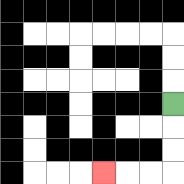{'start': '[7, 4]', 'end': '[4, 7]', 'path_directions': 'D,D,D,L,L,L', 'path_coordinates': '[[7, 4], [7, 5], [7, 6], [7, 7], [6, 7], [5, 7], [4, 7]]'}